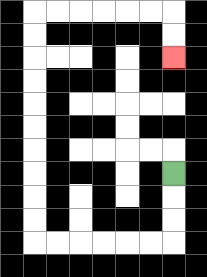{'start': '[7, 7]', 'end': '[7, 2]', 'path_directions': 'D,D,D,L,L,L,L,L,L,U,U,U,U,U,U,U,U,U,U,R,R,R,R,R,R,D,D', 'path_coordinates': '[[7, 7], [7, 8], [7, 9], [7, 10], [6, 10], [5, 10], [4, 10], [3, 10], [2, 10], [1, 10], [1, 9], [1, 8], [1, 7], [1, 6], [1, 5], [1, 4], [1, 3], [1, 2], [1, 1], [1, 0], [2, 0], [3, 0], [4, 0], [5, 0], [6, 0], [7, 0], [7, 1], [7, 2]]'}